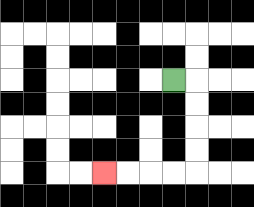{'start': '[7, 3]', 'end': '[4, 7]', 'path_directions': 'R,D,D,D,D,L,L,L,L', 'path_coordinates': '[[7, 3], [8, 3], [8, 4], [8, 5], [8, 6], [8, 7], [7, 7], [6, 7], [5, 7], [4, 7]]'}